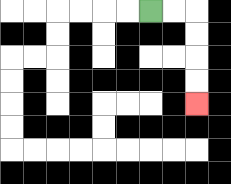{'start': '[6, 0]', 'end': '[8, 4]', 'path_directions': 'R,R,D,D,D,D', 'path_coordinates': '[[6, 0], [7, 0], [8, 0], [8, 1], [8, 2], [8, 3], [8, 4]]'}